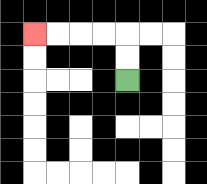{'start': '[5, 3]', 'end': '[1, 1]', 'path_directions': 'U,U,L,L,L,L', 'path_coordinates': '[[5, 3], [5, 2], [5, 1], [4, 1], [3, 1], [2, 1], [1, 1]]'}